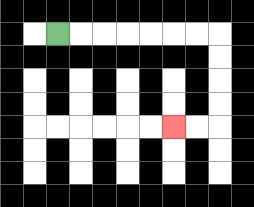{'start': '[2, 1]', 'end': '[7, 5]', 'path_directions': 'R,R,R,R,R,R,R,D,D,D,D,L,L', 'path_coordinates': '[[2, 1], [3, 1], [4, 1], [5, 1], [6, 1], [7, 1], [8, 1], [9, 1], [9, 2], [9, 3], [9, 4], [9, 5], [8, 5], [7, 5]]'}